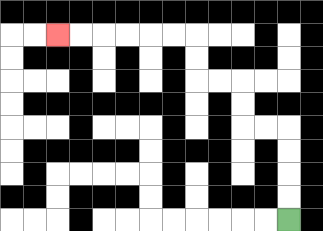{'start': '[12, 9]', 'end': '[2, 1]', 'path_directions': 'U,U,U,U,L,L,U,U,L,L,U,U,L,L,L,L,L,L', 'path_coordinates': '[[12, 9], [12, 8], [12, 7], [12, 6], [12, 5], [11, 5], [10, 5], [10, 4], [10, 3], [9, 3], [8, 3], [8, 2], [8, 1], [7, 1], [6, 1], [5, 1], [4, 1], [3, 1], [2, 1]]'}